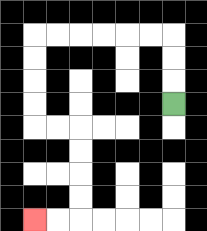{'start': '[7, 4]', 'end': '[1, 9]', 'path_directions': 'U,U,U,L,L,L,L,L,L,D,D,D,D,R,R,D,D,D,D,L,L', 'path_coordinates': '[[7, 4], [7, 3], [7, 2], [7, 1], [6, 1], [5, 1], [4, 1], [3, 1], [2, 1], [1, 1], [1, 2], [1, 3], [1, 4], [1, 5], [2, 5], [3, 5], [3, 6], [3, 7], [3, 8], [3, 9], [2, 9], [1, 9]]'}